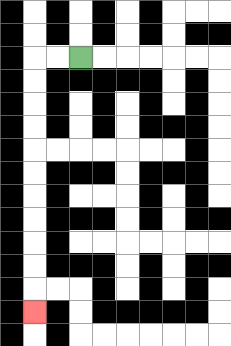{'start': '[3, 2]', 'end': '[1, 13]', 'path_directions': 'L,L,D,D,D,D,D,D,D,D,D,D,D', 'path_coordinates': '[[3, 2], [2, 2], [1, 2], [1, 3], [1, 4], [1, 5], [1, 6], [1, 7], [1, 8], [1, 9], [1, 10], [1, 11], [1, 12], [1, 13]]'}